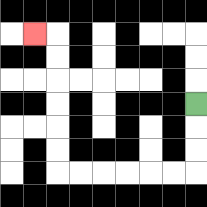{'start': '[8, 4]', 'end': '[1, 1]', 'path_directions': 'D,D,D,L,L,L,L,L,L,U,U,U,U,U,U,L', 'path_coordinates': '[[8, 4], [8, 5], [8, 6], [8, 7], [7, 7], [6, 7], [5, 7], [4, 7], [3, 7], [2, 7], [2, 6], [2, 5], [2, 4], [2, 3], [2, 2], [2, 1], [1, 1]]'}